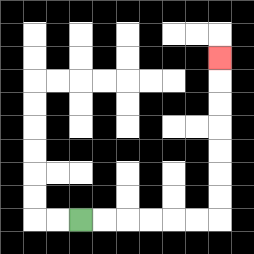{'start': '[3, 9]', 'end': '[9, 2]', 'path_directions': 'R,R,R,R,R,R,U,U,U,U,U,U,U', 'path_coordinates': '[[3, 9], [4, 9], [5, 9], [6, 9], [7, 9], [8, 9], [9, 9], [9, 8], [9, 7], [9, 6], [9, 5], [9, 4], [9, 3], [9, 2]]'}